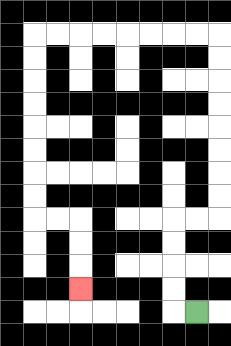{'start': '[8, 13]', 'end': '[3, 12]', 'path_directions': 'L,U,U,U,U,R,R,U,U,U,U,U,U,U,U,L,L,L,L,L,L,L,L,D,D,D,D,D,D,D,D,R,R,D,D,D', 'path_coordinates': '[[8, 13], [7, 13], [7, 12], [7, 11], [7, 10], [7, 9], [8, 9], [9, 9], [9, 8], [9, 7], [9, 6], [9, 5], [9, 4], [9, 3], [9, 2], [9, 1], [8, 1], [7, 1], [6, 1], [5, 1], [4, 1], [3, 1], [2, 1], [1, 1], [1, 2], [1, 3], [1, 4], [1, 5], [1, 6], [1, 7], [1, 8], [1, 9], [2, 9], [3, 9], [3, 10], [3, 11], [3, 12]]'}